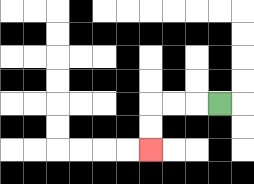{'start': '[9, 4]', 'end': '[6, 6]', 'path_directions': 'L,L,L,D,D', 'path_coordinates': '[[9, 4], [8, 4], [7, 4], [6, 4], [6, 5], [6, 6]]'}